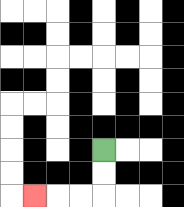{'start': '[4, 6]', 'end': '[1, 8]', 'path_directions': 'D,D,L,L,L', 'path_coordinates': '[[4, 6], [4, 7], [4, 8], [3, 8], [2, 8], [1, 8]]'}